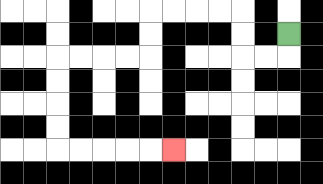{'start': '[12, 1]', 'end': '[7, 6]', 'path_directions': 'D,L,L,U,U,L,L,L,L,D,D,L,L,L,L,D,D,D,D,R,R,R,R,R', 'path_coordinates': '[[12, 1], [12, 2], [11, 2], [10, 2], [10, 1], [10, 0], [9, 0], [8, 0], [7, 0], [6, 0], [6, 1], [6, 2], [5, 2], [4, 2], [3, 2], [2, 2], [2, 3], [2, 4], [2, 5], [2, 6], [3, 6], [4, 6], [5, 6], [6, 6], [7, 6]]'}